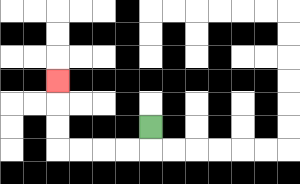{'start': '[6, 5]', 'end': '[2, 3]', 'path_directions': 'D,L,L,L,L,U,U,U', 'path_coordinates': '[[6, 5], [6, 6], [5, 6], [4, 6], [3, 6], [2, 6], [2, 5], [2, 4], [2, 3]]'}